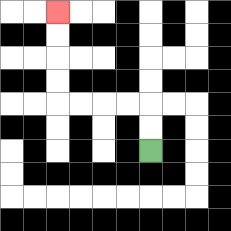{'start': '[6, 6]', 'end': '[2, 0]', 'path_directions': 'U,U,L,L,L,L,U,U,U,U', 'path_coordinates': '[[6, 6], [6, 5], [6, 4], [5, 4], [4, 4], [3, 4], [2, 4], [2, 3], [2, 2], [2, 1], [2, 0]]'}